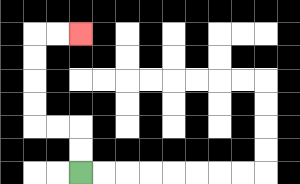{'start': '[3, 7]', 'end': '[3, 1]', 'path_directions': 'U,U,L,L,U,U,U,U,R,R', 'path_coordinates': '[[3, 7], [3, 6], [3, 5], [2, 5], [1, 5], [1, 4], [1, 3], [1, 2], [1, 1], [2, 1], [3, 1]]'}